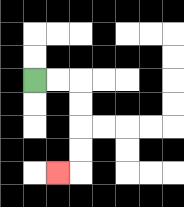{'start': '[1, 3]', 'end': '[2, 7]', 'path_directions': 'R,R,D,D,D,D,L', 'path_coordinates': '[[1, 3], [2, 3], [3, 3], [3, 4], [3, 5], [3, 6], [3, 7], [2, 7]]'}